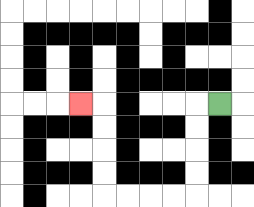{'start': '[9, 4]', 'end': '[3, 4]', 'path_directions': 'L,D,D,D,D,L,L,L,L,U,U,U,U,L', 'path_coordinates': '[[9, 4], [8, 4], [8, 5], [8, 6], [8, 7], [8, 8], [7, 8], [6, 8], [5, 8], [4, 8], [4, 7], [4, 6], [4, 5], [4, 4], [3, 4]]'}